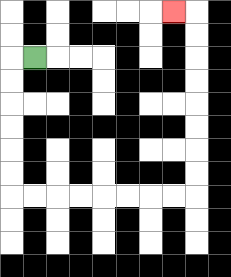{'start': '[1, 2]', 'end': '[7, 0]', 'path_directions': 'L,D,D,D,D,D,D,R,R,R,R,R,R,R,R,U,U,U,U,U,U,U,U,L', 'path_coordinates': '[[1, 2], [0, 2], [0, 3], [0, 4], [0, 5], [0, 6], [0, 7], [0, 8], [1, 8], [2, 8], [3, 8], [4, 8], [5, 8], [6, 8], [7, 8], [8, 8], [8, 7], [8, 6], [8, 5], [8, 4], [8, 3], [8, 2], [8, 1], [8, 0], [7, 0]]'}